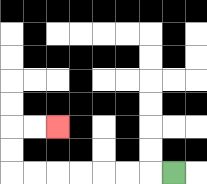{'start': '[7, 7]', 'end': '[2, 5]', 'path_directions': 'L,L,L,L,L,L,L,U,U,R,R', 'path_coordinates': '[[7, 7], [6, 7], [5, 7], [4, 7], [3, 7], [2, 7], [1, 7], [0, 7], [0, 6], [0, 5], [1, 5], [2, 5]]'}